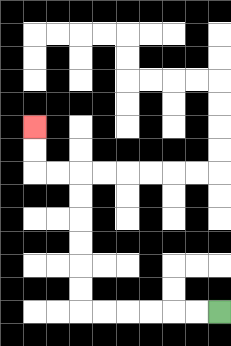{'start': '[9, 13]', 'end': '[1, 5]', 'path_directions': 'L,L,L,L,L,L,U,U,U,U,U,U,L,L,U,U', 'path_coordinates': '[[9, 13], [8, 13], [7, 13], [6, 13], [5, 13], [4, 13], [3, 13], [3, 12], [3, 11], [3, 10], [3, 9], [3, 8], [3, 7], [2, 7], [1, 7], [1, 6], [1, 5]]'}